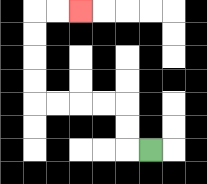{'start': '[6, 6]', 'end': '[3, 0]', 'path_directions': 'L,U,U,L,L,L,L,U,U,U,U,R,R', 'path_coordinates': '[[6, 6], [5, 6], [5, 5], [5, 4], [4, 4], [3, 4], [2, 4], [1, 4], [1, 3], [1, 2], [1, 1], [1, 0], [2, 0], [3, 0]]'}